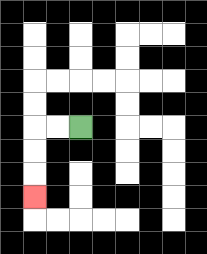{'start': '[3, 5]', 'end': '[1, 8]', 'path_directions': 'L,L,D,D,D', 'path_coordinates': '[[3, 5], [2, 5], [1, 5], [1, 6], [1, 7], [1, 8]]'}